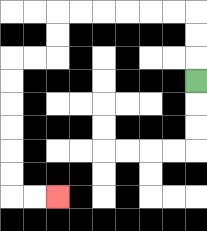{'start': '[8, 3]', 'end': '[2, 8]', 'path_directions': 'U,U,U,L,L,L,L,L,L,D,D,L,L,D,D,D,D,D,D,R,R', 'path_coordinates': '[[8, 3], [8, 2], [8, 1], [8, 0], [7, 0], [6, 0], [5, 0], [4, 0], [3, 0], [2, 0], [2, 1], [2, 2], [1, 2], [0, 2], [0, 3], [0, 4], [0, 5], [0, 6], [0, 7], [0, 8], [1, 8], [2, 8]]'}